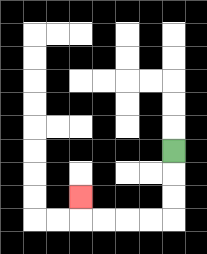{'start': '[7, 6]', 'end': '[3, 8]', 'path_directions': 'D,D,D,L,L,L,L,U', 'path_coordinates': '[[7, 6], [7, 7], [7, 8], [7, 9], [6, 9], [5, 9], [4, 9], [3, 9], [3, 8]]'}